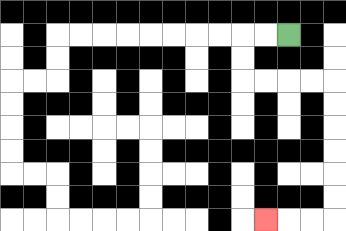{'start': '[12, 1]', 'end': '[11, 9]', 'path_directions': 'L,L,D,D,R,R,R,R,D,D,D,D,D,D,L,L,L', 'path_coordinates': '[[12, 1], [11, 1], [10, 1], [10, 2], [10, 3], [11, 3], [12, 3], [13, 3], [14, 3], [14, 4], [14, 5], [14, 6], [14, 7], [14, 8], [14, 9], [13, 9], [12, 9], [11, 9]]'}